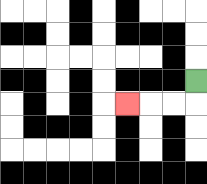{'start': '[8, 3]', 'end': '[5, 4]', 'path_directions': 'D,L,L,L', 'path_coordinates': '[[8, 3], [8, 4], [7, 4], [6, 4], [5, 4]]'}